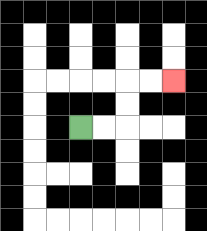{'start': '[3, 5]', 'end': '[7, 3]', 'path_directions': 'R,R,U,U,R,R', 'path_coordinates': '[[3, 5], [4, 5], [5, 5], [5, 4], [5, 3], [6, 3], [7, 3]]'}